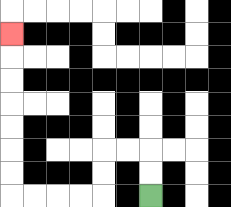{'start': '[6, 8]', 'end': '[0, 1]', 'path_directions': 'U,U,L,L,D,D,L,L,L,L,U,U,U,U,U,U,U', 'path_coordinates': '[[6, 8], [6, 7], [6, 6], [5, 6], [4, 6], [4, 7], [4, 8], [3, 8], [2, 8], [1, 8], [0, 8], [0, 7], [0, 6], [0, 5], [0, 4], [0, 3], [0, 2], [0, 1]]'}